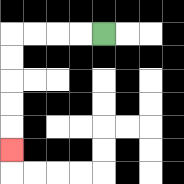{'start': '[4, 1]', 'end': '[0, 6]', 'path_directions': 'L,L,L,L,D,D,D,D,D', 'path_coordinates': '[[4, 1], [3, 1], [2, 1], [1, 1], [0, 1], [0, 2], [0, 3], [0, 4], [0, 5], [0, 6]]'}